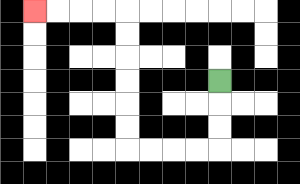{'start': '[9, 3]', 'end': '[1, 0]', 'path_directions': 'D,D,D,L,L,L,L,U,U,U,U,U,U,L,L,L,L', 'path_coordinates': '[[9, 3], [9, 4], [9, 5], [9, 6], [8, 6], [7, 6], [6, 6], [5, 6], [5, 5], [5, 4], [5, 3], [5, 2], [5, 1], [5, 0], [4, 0], [3, 0], [2, 0], [1, 0]]'}